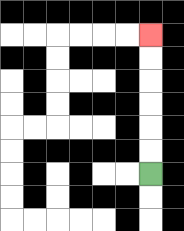{'start': '[6, 7]', 'end': '[6, 1]', 'path_directions': 'U,U,U,U,U,U', 'path_coordinates': '[[6, 7], [6, 6], [6, 5], [6, 4], [6, 3], [6, 2], [6, 1]]'}